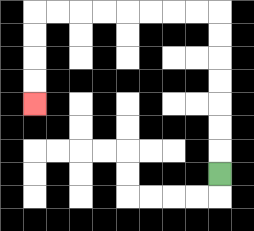{'start': '[9, 7]', 'end': '[1, 4]', 'path_directions': 'U,U,U,U,U,U,U,L,L,L,L,L,L,L,L,D,D,D,D', 'path_coordinates': '[[9, 7], [9, 6], [9, 5], [9, 4], [9, 3], [9, 2], [9, 1], [9, 0], [8, 0], [7, 0], [6, 0], [5, 0], [4, 0], [3, 0], [2, 0], [1, 0], [1, 1], [1, 2], [1, 3], [1, 4]]'}